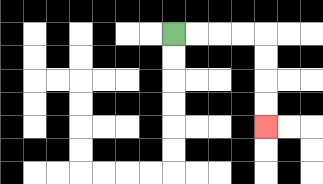{'start': '[7, 1]', 'end': '[11, 5]', 'path_directions': 'R,R,R,R,D,D,D,D', 'path_coordinates': '[[7, 1], [8, 1], [9, 1], [10, 1], [11, 1], [11, 2], [11, 3], [11, 4], [11, 5]]'}